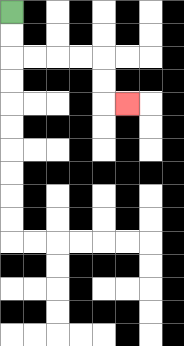{'start': '[0, 0]', 'end': '[5, 4]', 'path_directions': 'D,D,R,R,R,R,D,D,R', 'path_coordinates': '[[0, 0], [0, 1], [0, 2], [1, 2], [2, 2], [3, 2], [4, 2], [4, 3], [4, 4], [5, 4]]'}